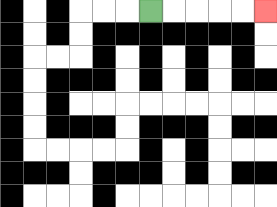{'start': '[6, 0]', 'end': '[11, 0]', 'path_directions': 'R,R,R,R,R', 'path_coordinates': '[[6, 0], [7, 0], [8, 0], [9, 0], [10, 0], [11, 0]]'}